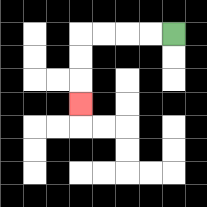{'start': '[7, 1]', 'end': '[3, 4]', 'path_directions': 'L,L,L,L,D,D,D', 'path_coordinates': '[[7, 1], [6, 1], [5, 1], [4, 1], [3, 1], [3, 2], [3, 3], [3, 4]]'}